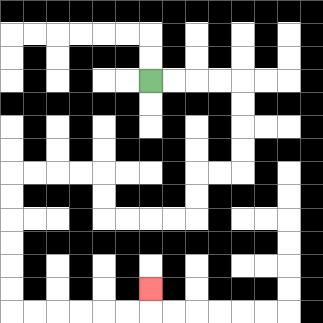{'start': '[6, 3]', 'end': '[6, 12]', 'path_directions': 'R,R,R,R,D,D,D,D,L,L,D,D,L,L,L,L,U,U,L,L,L,L,D,D,D,D,D,D,R,R,R,R,R,R,U', 'path_coordinates': '[[6, 3], [7, 3], [8, 3], [9, 3], [10, 3], [10, 4], [10, 5], [10, 6], [10, 7], [9, 7], [8, 7], [8, 8], [8, 9], [7, 9], [6, 9], [5, 9], [4, 9], [4, 8], [4, 7], [3, 7], [2, 7], [1, 7], [0, 7], [0, 8], [0, 9], [0, 10], [0, 11], [0, 12], [0, 13], [1, 13], [2, 13], [3, 13], [4, 13], [5, 13], [6, 13], [6, 12]]'}